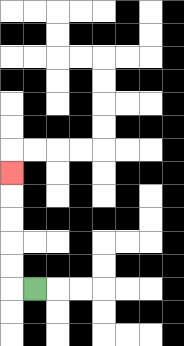{'start': '[1, 12]', 'end': '[0, 7]', 'path_directions': 'L,U,U,U,U,U', 'path_coordinates': '[[1, 12], [0, 12], [0, 11], [0, 10], [0, 9], [0, 8], [0, 7]]'}